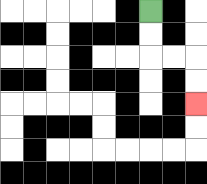{'start': '[6, 0]', 'end': '[8, 4]', 'path_directions': 'D,D,R,R,D,D', 'path_coordinates': '[[6, 0], [6, 1], [6, 2], [7, 2], [8, 2], [8, 3], [8, 4]]'}